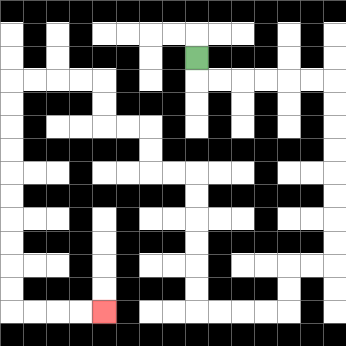{'start': '[8, 2]', 'end': '[4, 13]', 'path_directions': 'D,R,R,R,R,R,R,D,D,D,D,D,D,D,D,L,L,D,D,L,L,L,L,U,U,U,U,U,U,L,L,U,U,L,L,U,U,L,L,L,L,D,D,D,D,D,D,D,D,D,D,R,R,R,R', 'path_coordinates': '[[8, 2], [8, 3], [9, 3], [10, 3], [11, 3], [12, 3], [13, 3], [14, 3], [14, 4], [14, 5], [14, 6], [14, 7], [14, 8], [14, 9], [14, 10], [14, 11], [13, 11], [12, 11], [12, 12], [12, 13], [11, 13], [10, 13], [9, 13], [8, 13], [8, 12], [8, 11], [8, 10], [8, 9], [8, 8], [8, 7], [7, 7], [6, 7], [6, 6], [6, 5], [5, 5], [4, 5], [4, 4], [4, 3], [3, 3], [2, 3], [1, 3], [0, 3], [0, 4], [0, 5], [0, 6], [0, 7], [0, 8], [0, 9], [0, 10], [0, 11], [0, 12], [0, 13], [1, 13], [2, 13], [3, 13], [4, 13]]'}